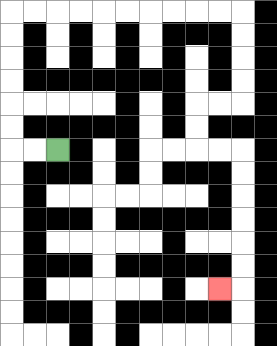{'start': '[2, 6]', 'end': '[9, 12]', 'path_directions': 'L,L,U,U,U,U,U,U,R,R,R,R,R,R,R,R,R,R,D,D,D,D,L,L,D,D,R,R,D,D,D,D,D,D,L', 'path_coordinates': '[[2, 6], [1, 6], [0, 6], [0, 5], [0, 4], [0, 3], [0, 2], [0, 1], [0, 0], [1, 0], [2, 0], [3, 0], [4, 0], [5, 0], [6, 0], [7, 0], [8, 0], [9, 0], [10, 0], [10, 1], [10, 2], [10, 3], [10, 4], [9, 4], [8, 4], [8, 5], [8, 6], [9, 6], [10, 6], [10, 7], [10, 8], [10, 9], [10, 10], [10, 11], [10, 12], [9, 12]]'}